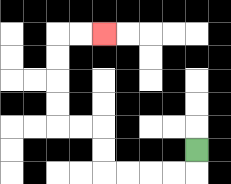{'start': '[8, 6]', 'end': '[4, 1]', 'path_directions': 'D,L,L,L,L,U,U,L,L,U,U,U,U,R,R', 'path_coordinates': '[[8, 6], [8, 7], [7, 7], [6, 7], [5, 7], [4, 7], [4, 6], [4, 5], [3, 5], [2, 5], [2, 4], [2, 3], [2, 2], [2, 1], [3, 1], [4, 1]]'}